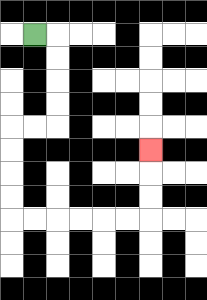{'start': '[1, 1]', 'end': '[6, 6]', 'path_directions': 'R,D,D,D,D,L,L,D,D,D,D,R,R,R,R,R,R,U,U,U', 'path_coordinates': '[[1, 1], [2, 1], [2, 2], [2, 3], [2, 4], [2, 5], [1, 5], [0, 5], [0, 6], [0, 7], [0, 8], [0, 9], [1, 9], [2, 9], [3, 9], [4, 9], [5, 9], [6, 9], [6, 8], [6, 7], [6, 6]]'}